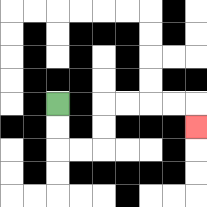{'start': '[2, 4]', 'end': '[8, 5]', 'path_directions': 'D,D,R,R,U,U,R,R,R,R,D', 'path_coordinates': '[[2, 4], [2, 5], [2, 6], [3, 6], [4, 6], [4, 5], [4, 4], [5, 4], [6, 4], [7, 4], [8, 4], [8, 5]]'}